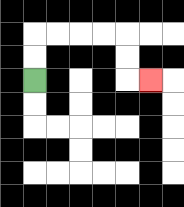{'start': '[1, 3]', 'end': '[6, 3]', 'path_directions': 'U,U,R,R,R,R,D,D,R', 'path_coordinates': '[[1, 3], [1, 2], [1, 1], [2, 1], [3, 1], [4, 1], [5, 1], [5, 2], [5, 3], [6, 3]]'}